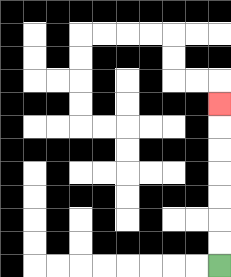{'start': '[9, 11]', 'end': '[9, 4]', 'path_directions': 'U,U,U,U,U,U,U', 'path_coordinates': '[[9, 11], [9, 10], [9, 9], [9, 8], [9, 7], [9, 6], [9, 5], [9, 4]]'}